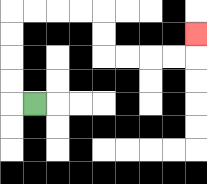{'start': '[1, 4]', 'end': '[8, 1]', 'path_directions': 'L,U,U,U,U,R,R,R,R,D,D,R,R,R,R,U', 'path_coordinates': '[[1, 4], [0, 4], [0, 3], [0, 2], [0, 1], [0, 0], [1, 0], [2, 0], [3, 0], [4, 0], [4, 1], [4, 2], [5, 2], [6, 2], [7, 2], [8, 2], [8, 1]]'}